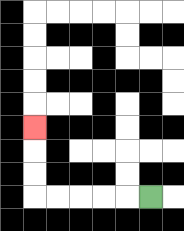{'start': '[6, 8]', 'end': '[1, 5]', 'path_directions': 'L,L,L,L,L,U,U,U', 'path_coordinates': '[[6, 8], [5, 8], [4, 8], [3, 8], [2, 8], [1, 8], [1, 7], [1, 6], [1, 5]]'}